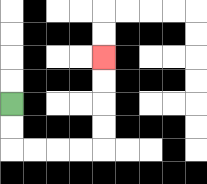{'start': '[0, 4]', 'end': '[4, 2]', 'path_directions': 'D,D,R,R,R,R,U,U,U,U', 'path_coordinates': '[[0, 4], [0, 5], [0, 6], [1, 6], [2, 6], [3, 6], [4, 6], [4, 5], [4, 4], [4, 3], [4, 2]]'}